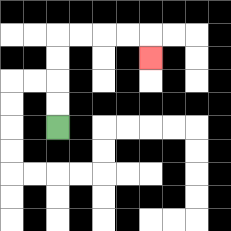{'start': '[2, 5]', 'end': '[6, 2]', 'path_directions': 'U,U,U,U,R,R,R,R,D', 'path_coordinates': '[[2, 5], [2, 4], [2, 3], [2, 2], [2, 1], [3, 1], [4, 1], [5, 1], [6, 1], [6, 2]]'}